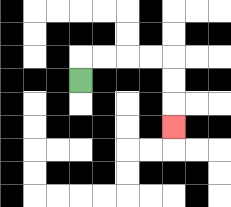{'start': '[3, 3]', 'end': '[7, 5]', 'path_directions': 'U,R,R,R,R,D,D,D', 'path_coordinates': '[[3, 3], [3, 2], [4, 2], [5, 2], [6, 2], [7, 2], [7, 3], [7, 4], [7, 5]]'}